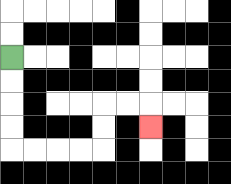{'start': '[0, 2]', 'end': '[6, 5]', 'path_directions': 'D,D,D,D,R,R,R,R,U,U,R,R,D', 'path_coordinates': '[[0, 2], [0, 3], [0, 4], [0, 5], [0, 6], [1, 6], [2, 6], [3, 6], [4, 6], [4, 5], [4, 4], [5, 4], [6, 4], [6, 5]]'}